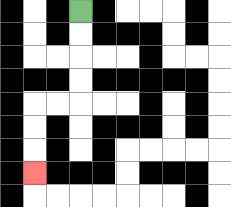{'start': '[3, 0]', 'end': '[1, 7]', 'path_directions': 'D,D,D,D,L,L,D,D,D', 'path_coordinates': '[[3, 0], [3, 1], [3, 2], [3, 3], [3, 4], [2, 4], [1, 4], [1, 5], [1, 6], [1, 7]]'}